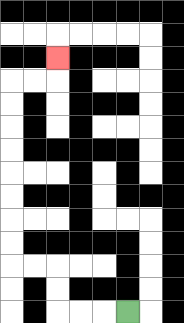{'start': '[5, 13]', 'end': '[2, 2]', 'path_directions': 'L,L,L,U,U,L,L,U,U,U,U,U,U,U,U,R,R,U', 'path_coordinates': '[[5, 13], [4, 13], [3, 13], [2, 13], [2, 12], [2, 11], [1, 11], [0, 11], [0, 10], [0, 9], [0, 8], [0, 7], [0, 6], [0, 5], [0, 4], [0, 3], [1, 3], [2, 3], [2, 2]]'}